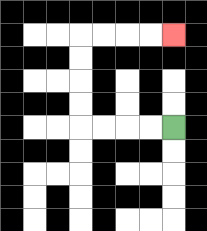{'start': '[7, 5]', 'end': '[7, 1]', 'path_directions': 'L,L,L,L,U,U,U,U,R,R,R,R', 'path_coordinates': '[[7, 5], [6, 5], [5, 5], [4, 5], [3, 5], [3, 4], [3, 3], [3, 2], [3, 1], [4, 1], [5, 1], [6, 1], [7, 1]]'}